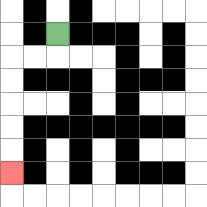{'start': '[2, 1]', 'end': '[0, 7]', 'path_directions': 'D,L,L,D,D,D,D,D', 'path_coordinates': '[[2, 1], [2, 2], [1, 2], [0, 2], [0, 3], [0, 4], [0, 5], [0, 6], [0, 7]]'}